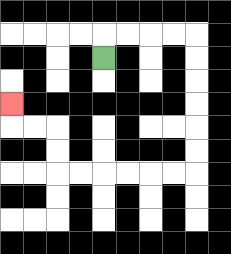{'start': '[4, 2]', 'end': '[0, 4]', 'path_directions': 'U,R,R,R,R,D,D,D,D,D,D,L,L,L,L,L,L,U,U,L,L,U', 'path_coordinates': '[[4, 2], [4, 1], [5, 1], [6, 1], [7, 1], [8, 1], [8, 2], [8, 3], [8, 4], [8, 5], [8, 6], [8, 7], [7, 7], [6, 7], [5, 7], [4, 7], [3, 7], [2, 7], [2, 6], [2, 5], [1, 5], [0, 5], [0, 4]]'}